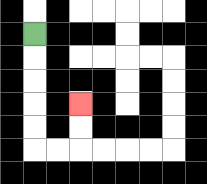{'start': '[1, 1]', 'end': '[3, 4]', 'path_directions': 'D,D,D,D,D,R,R,U,U', 'path_coordinates': '[[1, 1], [1, 2], [1, 3], [1, 4], [1, 5], [1, 6], [2, 6], [3, 6], [3, 5], [3, 4]]'}